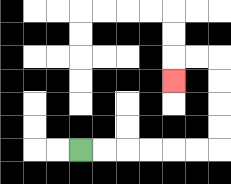{'start': '[3, 6]', 'end': '[7, 3]', 'path_directions': 'R,R,R,R,R,R,U,U,U,U,L,L,D', 'path_coordinates': '[[3, 6], [4, 6], [5, 6], [6, 6], [7, 6], [8, 6], [9, 6], [9, 5], [9, 4], [9, 3], [9, 2], [8, 2], [7, 2], [7, 3]]'}